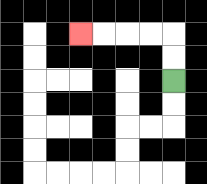{'start': '[7, 3]', 'end': '[3, 1]', 'path_directions': 'U,U,L,L,L,L', 'path_coordinates': '[[7, 3], [7, 2], [7, 1], [6, 1], [5, 1], [4, 1], [3, 1]]'}